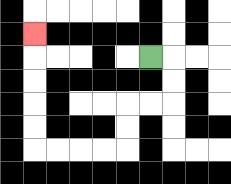{'start': '[6, 2]', 'end': '[1, 1]', 'path_directions': 'R,D,D,L,L,D,D,L,L,L,L,U,U,U,U,U', 'path_coordinates': '[[6, 2], [7, 2], [7, 3], [7, 4], [6, 4], [5, 4], [5, 5], [5, 6], [4, 6], [3, 6], [2, 6], [1, 6], [1, 5], [1, 4], [1, 3], [1, 2], [1, 1]]'}